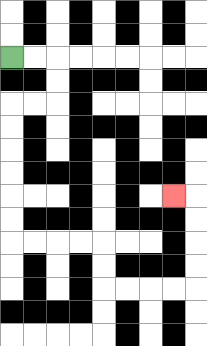{'start': '[0, 2]', 'end': '[7, 8]', 'path_directions': 'R,R,D,D,L,L,D,D,D,D,D,D,R,R,R,R,D,D,R,R,R,R,U,U,U,U,L', 'path_coordinates': '[[0, 2], [1, 2], [2, 2], [2, 3], [2, 4], [1, 4], [0, 4], [0, 5], [0, 6], [0, 7], [0, 8], [0, 9], [0, 10], [1, 10], [2, 10], [3, 10], [4, 10], [4, 11], [4, 12], [5, 12], [6, 12], [7, 12], [8, 12], [8, 11], [8, 10], [8, 9], [8, 8], [7, 8]]'}